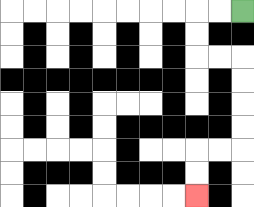{'start': '[10, 0]', 'end': '[8, 8]', 'path_directions': 'L,L,D,D,R,R,D,D,D,D,L,L,D,D', 'path_coordinates': '[[10, 0], [9, 0], [8, 0], [8, 1], [8, 2], [9, 2], [10, 2], [10, 3], [10, 4], [10, 5], [10, 6], [9, 6], [8, 6], [8, 7], [8, 8]]'}